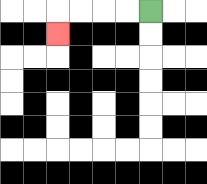{'start': '[6, 0]', 'end': '[2, 1]', 'path_directions': 'L,L,L,L,D', 'path_coordinates': '[[6, 0], [5, 0], [4, 0], [3, 0], [2, 0], [2, 1]]'}